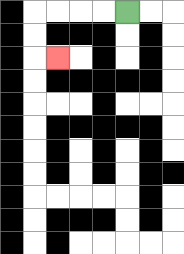{'start': '[5, 0]', 'end': '[2, 2]', 'path_directions': 'L,L,L,L,D,D,R', 'path_coordinates': '[[5, 0], [4, 0], [3, 0], [2, 0], [1, 0], [1, 1], [1, 2], [2, 2]]'}